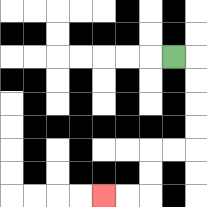{'start': '[7, 2]', 'end': '[4, 8]', 'path_directions': 'R,D,D,D,D,L,L,D,D,L,L', 'path_coordinates': '[[7, 2], [8, 2], [8, 3], [8, 4], [8, 5], [8, 6], [7, 6], [6, 6], [6, 7], [6, 8], [5, 8], [4, 8]]'}